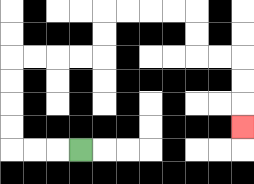{'start': '[3, 6]', 'end': '[10, 5]', 'path_directions': 'L,L,L,U,U,U,U,R,R,R,R,U,U,R,R,R,R,D,D,R,R,D,D,D', 'path_coordinates': '[[3, 6], [2, 6], [1, 6], [0, 6], [0, 5], [0, 4], [0, 3], [0, 2], [1, 2], [2, 2], [3, 2], [4, 2], [4, 1], [4, 0], [5, 0], [6, 0], [7, 0], [8, 0], [8, 1], [8, 2], [9, 2], [10, 2], [10, 3], [10, 4], [10, 5]]'}